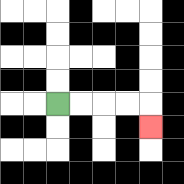{'start': '[2, 4]', 'end': '[6, 5]', 'path_directions': 'R,R,R,R,D', 'path_coordinates': '[[2, 4], [3, 4], [4, 4], [5, 4], [6, 4], [6, 5]]'}